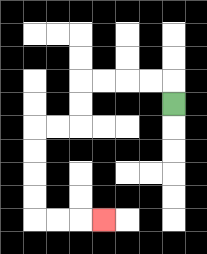{'start': '[7, 4]', 'end': '[4, 9]', 'path_directions': 'U,L,L,L,L,D,D,L,L,D,D,D,D,R,R,R', 'path_coordinates': '[[7, 4], [7, 3], [6, 3], [5, 3], [4, 3], [3, 3], [3, 4], [3, 5], [2, 5], [1, 5], [1, 6], [1, 7], [1, 8], [1, 9], [2, 9], [3, 9], [4, 9]]'}